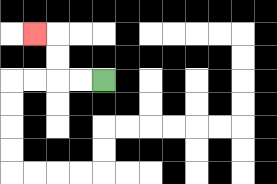{'start': '[4, 3]', 'end': '[1, 1]', 'path_directions': 'L,L,U,U,L', 'path_coordinates': '[[4, 3], [3, 3], [2, 3], [2, 2], [2, 1], [1, 1]]'}